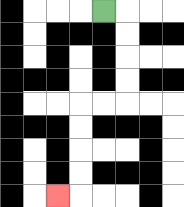{'start': '[4, 0]', 'end': '[2, 8]', 'path_directions': 'R,D,D,D,D,L,L,D,D,D,D,L', 'path_coordinates': '[[4, 0], [5, 0], [5, 1], [5, 2], [5, 3], [5, 4], [4, 4], [3, 4], [3, 5], [3, 6], [3, 7], [3, 8], [2, 8]]'}